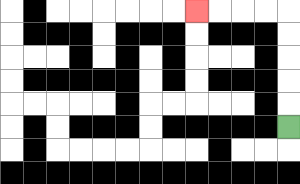{'start': '[12, 5]', 'end': '[8, 0]', 'path_directions': 'U,U,U,U,U,L,L,L,L', 'path_coordinates': '[[12, 5], [12, 4], [12, 3], [12, 2], [12, 1], [12, 0], [11, 0], [10, 0], [9, 0], [8, 0]]'}